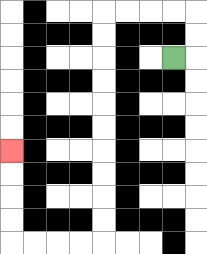{'start': '[7, 2]', 'end': '[0, 6]', 'path_directions': 'R,U,U,L,L,L,L,D,D,D,D,D,D,D,D,D,D,L,L,L,L,U,U,U,U', 'path_coordinates': '[[7, 2], [8, 2], [8, 1], [8, 0], [7, 0], [6, 0], [5, 0], [4, 0], [4, 1], [4, 2], [4, 3], [4, 4], [4, 5], [4, 6], [4, 7], [4, 8], [4, 9], [4, 10], [3, 10], [2, 10], [1, 10], [0, 10], [0, 9], [0, 8], [0, 7], [0, 6]]'}